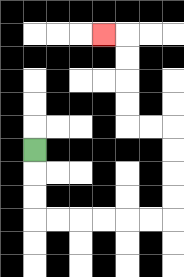{'start': '[1, 6]', 'end': '[4, 1]', 'path_directions': 'D,D,D,R,R,R,R,R,R,U,U,U,U,L,L,U,U,U,U,L', 'path_coordinates': '[[1, 6], [1, 7], [1, 8], [1, 9], [2, 9], [3, 9], [4, 9], [5, 9], [6, 9], [7, 9], [7, 8], [7, 7], [7, 6], [7, 5], [6, 5], [5, 5], [5, 4], [5, 3], [5, 2], [5, 1], [4, 1]]'}